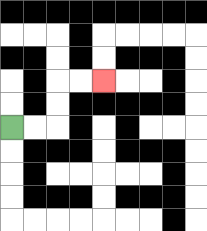{'start': '[0, 5]', 'end': '[4, 3]', 'path_directions': 'R,R,U,U,R,R', 'path_coordinates': '[[0, 5], [1, 5], [2, 5], [2, 4], [2, 3], [3, 3], [4, 3]]'}